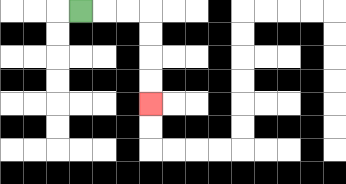{'start': '[3, 0]', 'end': '[6, 4]', 'path_directions': 'R,R,R,D,D,D,D', 'path_coordinates': '[[3, 0], [4, 0], [5, 0], [6, 0], [6, 1], [6, 2], [6, 3], [6, 4]]'}